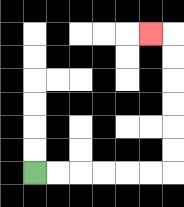{'start': '[1, 7]', 'end': '[6, 1]', 'path_directions': 'R,R,R,R,R,R,U,U,U,U,U,U,L', 'path_coordinates': '[[1, 7], [2, 7], [3, 7], [4, 7], [5, 7], [6, 7], [7, 7], [7, 6], [7, 5], [7, 4], [7, 3], [7, 2], [7, 1], [6, 1]]'}